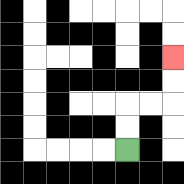{'start': '[5, 6]', 'end': '[7, 2]', 'path_directions': 'U,U,R,R,U,U', 'path_coordinates': '[[5, 6], [5, 5], [5, 4], [6, 4], [7, 4], [7, 3], [7, 2]]'}